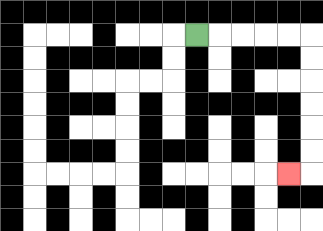{'start': '[8, 1]', 'end': '[12, 7]', 'path_directions': 'R,R,R,R,R,D,D,D,D,D,D,L', 'path_coordinates': '[[8, 1], [9, 1], [10, 1], [11, 1], [12, 1], [13, 1], [13, 2], [13, 3], [13, 4], [13, 5], [13, 6], [13, 7], [12, 7]]'}